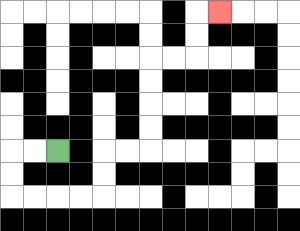{'start': '[2, 6]', 'end': '[9, 0]', 'path_directions': 'L,L,D,D,R,R,R,R,U,U,R,R,U,U,U,U,R,R,U,U,R', 'path_coordinates': '[[2, 6], [1, 6], [0, 6], [0, 7], [0, 8], [1, 8], [2, 8], [3, 8], [4, 8], [4, 7], [4, 6], [5, 6], [6, 6], [6, 5], [6, 4], [6, 3], [6, 2], [7, 2], [8, 2], [8, 1], [8, 0], [9, 0]]'}